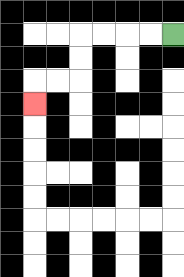{'start': '[7, 1]', 'end': '[1, 4]', 'path_directions': 'L,L,L,L,D,D,L,L,D', 'path_coordinates': '[[7, 1], [6, 1], [5, 1], [4, 1], [3, 1], [3, 2], [3, 3], [2, 3], [1, 3], [1, 4]]'}